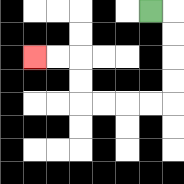{'start': '[6, 0]', 'end': '[1, 2]', 'path_directions': 'R,D,D,D,D,L,L,L,L,U,U,L,L', 'path_coordinates': '[[6, 0], [7, 0], [7, 1], [7, 2], [7, 3], [7, 4], [6, 4], [5, 4], [4, 4], [3, 4], [3, 3], [3, 2], [2, 2], [1, 2]]'}